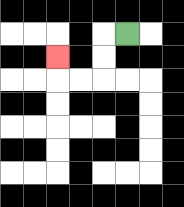{'start': '[5, 1]', 'end': '[2, 2]', 'path_directions': 'L,D,D,L,L,U', 'path_coordinates': '[[5, 1], [4, 1], [4, 2], [4, 3], [3, 3], [2, 3], [2, 2]]'}